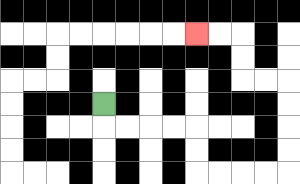{'start': '[4, 4]', 'end': '[8, 1]', 'path_directions': 'D,R,R,R,R,D,D,R,R,R,R,U,U,U,U,L,L,U,U,L,L', 'path_coordinates': '[[4, 4], [4, 5], [5, 5], [6, 5], [7, 5], [8, 5], [8, 6], [8, 7], [9, 7], [10, 7], [11, 7], [12, 7], [12, 6], [12, 5], [12, 4], [12, 3], [11, 3], [10, 3], [10, 2], [10, 1], [9, 1], [8, 1]]'}